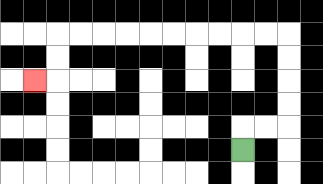{'start': '[10, 6]', 'end': '[1, 3]', 'path_directions': 'U,R,R,U,U,U,U,L,L,L,L,L,L,L,L,L,L,D,D,L', 'path_coordinates': '[[10, 6], [10, 5], [11, 5], [12, 5], [12, 4], [12, 3], [12, 2], [12, 1], [11, 1], [10, 1], [9, 1], [8, 1], [7, 1], [6, 1], [5, 1], [4, 1], [3, 1], [2, 1], [2, 2], [2, 3], [1, 3]]'}